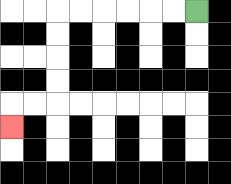{'start': '[8, 0]', 'end': '[0, 5]', 'path_directions': 'L,L,L,L,L,L,D,D,D,D,L,L,D', 'path_coordinates': '[[8, 0], [7, 0], [6, 0], [5, 0], [4, 0], [3, 0], [2, 0], [2, 1], [2, 2], [2, 3], [2, 4], [1, 4], [0, 4], [0, 5]]'}